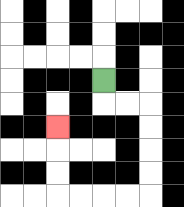{'start': '[4, 3]', 'end': '[2, 5]', 'path_directions': 'D,R,R,D,D,D,D,L,L,L,L,U,U,U', 'path_coordinates': '[[4, 3], [4, 4], [5, 4], [6, 4], [6, 5], [6, 6], [6, 7], [6, 8], [5, 8], [4, 8], [3, 8], [2, 8], [2, 7], [2, 6], [2, 5]]'}